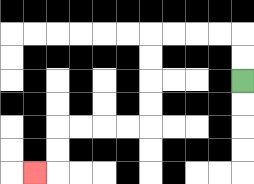{'start': '[10, 3]', 'end': '[1, 7]', 'path_directions': 'U,U,L,L,L,L,D,D,D,D,L,L,L,L,D,D,L', 'path_coordinates': '[[10, 3], [10, 2], [10, 1], [9, 1], [8, 1], [7, 1], [6, 1], [6, 2], [6, 3], [6, 4], [6, 5], [5, 5], [4, 5], [3, 5], [2, 5], [2, 6], [2, 7], [1, 7]]'}